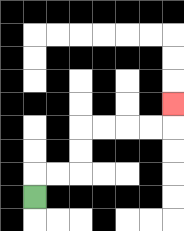{'start': '[1, 8]', 'end': '[7, 4]', 'path_directions': 'U,R,R,U,U,R,R,R,R,U', 'path_coordinates': '[[1, 8], [1, 7], [2, 7], [3, 7], [3, 6], [3, 5], [4, 5], [5, 5], [6, 5], [7, 5], [7, 4]]'}